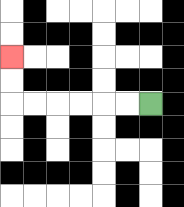{'start': '[6, 4]', 'end': '[0, 2]', 'path_directions': 'L,L,L,L,L,L,U,U', 'path_coordinates': '[[6, 4], [5, 4], [4, 4], [3, 4], [2, 4], [1, 4], [0, 4], [0, 3], [0, 2]]'}